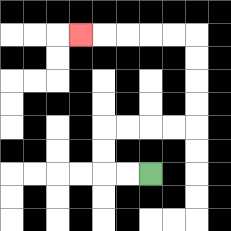{'start': '[6, 7]', 'end': '[3, 1]', 'path_directions': 'L,L,U,U,R,R,R,R,U,U,U,U,L,L,L,L,L', 'path_coordinates': '[[6, 7], [5, 7], [4, 7], [4, 6], [4, 5], [5, 5], [6, 5], [7, 5], [8, 5], [8, 4], [8, 3], [8, 2], [8, 1], [7, 1], [6, 1], [5, 1], [4, 1], [3, 1]]'}